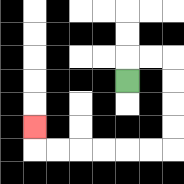{'start': '[5, 3]', 'end': '[1, 5]', 'path_directions': 'U,R,R,D,D,D,D,L,L,L,L,L,L,U', 'path_coordinates': '[[5, 3], [5, 2], [6, 2], [7, 2], [7, 3], [7, 4], [7, 5], [7, 6], [6, 6], [5, 6], [4, 6], [3, 6], [2, 6], [1, 6], [1, 5]]'}